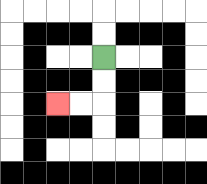{'start': '[4, 2]', 'end': '[2, 4]', 'path_directions': 'D,D,L,L', 'path_coordinates': '[[4, 2], [4, 3], [4, 4], [3, 4], [2, 4]]'}